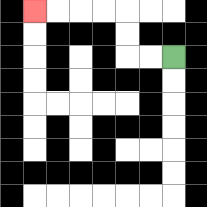{'start': '[7, 2]', 'end': '[1, 0]', 'path_directions': 'L,L,U,U,L,L,L,L', 'path_coordinates': '[[7, 2], [6, 2], [5, 2], [5, 1], [5, 0], [4, 0], [3, 0], [2, 0], [1, 0]]'}